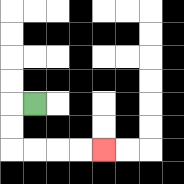{'start': '[1, 4]', 'end': '[4, 6]', 'path_directions': 'L,D,D,R,R,R,R', 'path_coordinates': '[[1, 4], [0, 4], [0, 5], [0, 6], [1, 6], [2, 6], [3, 6], [4, 6]]'}